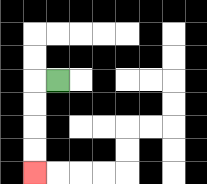{'start': '[2, 3]', 'end': '[1, 7]', 'path_directions': 'L,D,D,D,D', 'path_coordinates': '[[2, 3], [1, 3], [1, 4], [1, 5], [1, 6], [1, 7]]'}